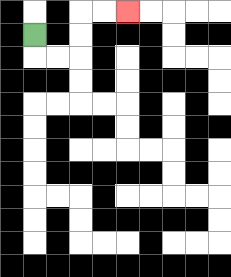{'start': '[1, 1]', 'end': '[5, 0]', 'path_directions': 'D,R,R,U,U,R,R', 'path_coordinates': '[[1, 1], [1, 2], [2, 2], [3, 2], [3, 1], [3, 0], [4, 0], [5, 0]]'}